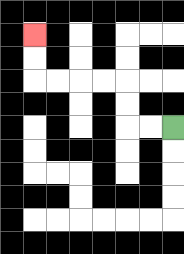{'start': '[7, 5]', 'end': '[1, 1]', 'path_directions': 'L,L,U,U,L,L,L,L,U,U', 'path_coordinates': '[[7, 5], [6, 5], [5, 5], [5, 4], [5, 3], [4, 3], [3, 3], [2, 3], [1, 3], [1, 2], [1, 1]]'}